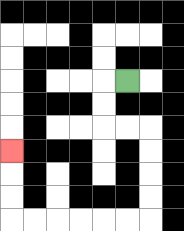{'start': '[5, 3]', 'end': '[0, 6]', 'path_directions': 'L,D,D,R,R,D,D,D,D,L,L,L,L,L,L,U,U,U', 'path_coordinates': '[[5, 3], [4, 3], [4, 4], [4, 5], [5, 5], [6, 5], [6, 6], [6, 7], [6, 8], [6, 9], [5, 9], [4, 9], [3, 9], [2, 9], [1, 9], [0, 9], [0, 8], [0, 7], [0, 6]]'}